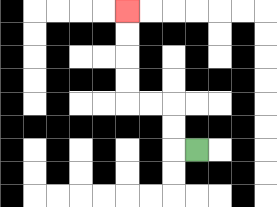{'start': '[8, 6]', 'end': '[5, 0]', 'path_directions': 'L,U,U,L,L,U,U,U,U', 'path_coordinates': '[[8, 6], [7, 6], [7, 5], [7, 4], [6, 4], [5, 4], [5, 3], [5, 2], [5, 1], [5, 0]]'}